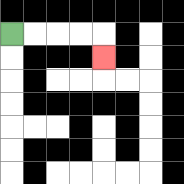{'start': '[0, 1]', 'end': '[4, 2]', 'path_directions': 'R,R,R,R,D', 'path_coordinates': '[[0, 1], [1, 1], [2, 1], [3, 1], [4, 1], [4, 2]]'}